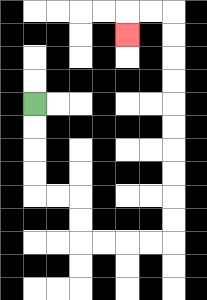{'start': '[1, 4]', 'end': '[5, 1]', 'path_directions': 'D,D,D,D,R,R,D,D,R,R,R,R,U,U,U,U,U,U,U,U,U,U,L,L,D', 'path_coordinates': '[[1, 4], [1, 5], [1, 6], [1, 7], [1, 8], [2, 8], [3, 8], [3, 9], [3, 10], [4, 10], [5, 10], [6, 10], [7, 10], [7, 9], [7, 8], [7, 7], [7, 6], [7, 5], [7, 4], [7, 3], [7, 2], [7, 1], [7, 0], [6, 0], [5, 0], [5, 1]]'}